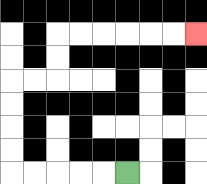{'start': '[5, 7]', 'end': '[8, 1]', 'path_directions': 'L,L,L,L,L,U,U,U,U,R,R,U,U,R,R,R,R,R,R', 'path_coordinates': '[[5, 7], [4, 7], [3, 7], [2, 7], [1, 7], [0, 7], [0, 6], [0, 5], [0, 4], [0, 3], [1, 3], [2, 3], [2, 2], [2, 1], [3, 1], [4, 1], [5, 1], [6, 1], [7, 1], [8, 1]]'}